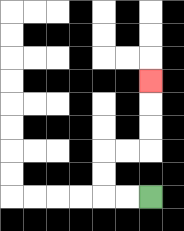{'start': '[6, 8]', 'end': '[6, 3]', 'path_directions': 'L,L,U,U,R,R,U,U,U', 'path_coordinates': '[[6, 8], [5, 8], [4, 8], [4, 7], [4, 6], [5, 6], [6, 6], [6, 5], [6, 4], [6, 3]]'}